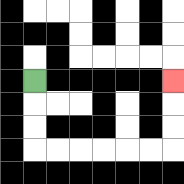{'start': '[1, 3]', 'end': '[7, 3]', 'path_directions': 'D,D,D,R,R,R,R,R,R,U,U,U', 'path_coordinates': '[[1, 3], [1, 4], [1, 5], [1, 6], [2, 6], [3, 6], [4, 6], [5, 6], [6, 6], [7, 6], [7, 5], [7, 4], [7, 3]]'}